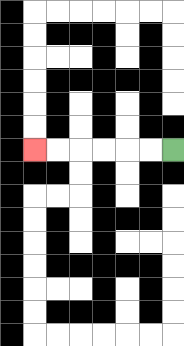{'start': '[7, 6]', 'end': '[1, 6]', 'path_directions': 'L,L,L,L,L,L', 'path_coordinates': '[[7, 6], [6, 6], [5, 6], [4, 6], [3, 6], [2, 6], [1, 6]]'}